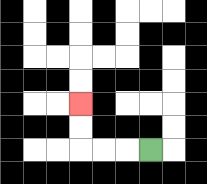{'start': '[6, 6]', 'end': '[3, 4]', 'path_directions': 'L,L,L,U,U', 'path_coordinates': '[[6, 6], [5, 6], [4, 6], [3, 6], [3, 5], [3, 4]]'}